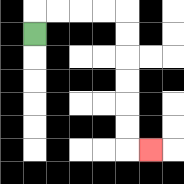{'start': '[1, 1]', 'end': '[6, 6]', 'path_directions': 'U,R,R,R,R,D,D,D,D,D,D,R', 'path_coordinates': '[[1, 1], [1, 0], [2, 0], [3, 0], [4, 0], [5, 0], [5, 1], [5, 2], [5, 3], [5, 4], [5, 5], [5, 6], [6, 6]]'}